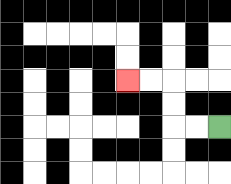{'start': '[9, 5]', 'end': '[5, 3]', 'path_directions': 'L,L,U,U,L,L', 'path_coordinates': '[[9, 5], [8, 5], [7, 5], [7, 4], [7, 3], [6, 3], [5, 3]]'}